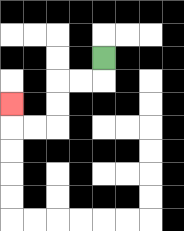{'start': '[4, 2]', 'end': '[0, 4]', 'path_directions': 'D,L,L,D,D,L,L,U', 'path_coordinates': '[[4, 2], [4, 3], [3, 3], [2, 3], [2, 4], [2, 5], [1, 5], [0, 5], [0, 4]]'}